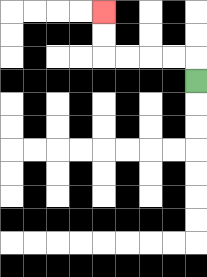{'start': '[8, 3]', 'end': '[4, 0]', 'path_directions': 'U,L,L,L,L,U,U', 'path_coordinates': '[[8, 3], [8, 2], [7, 2], [6, 2], [5, 2], [4, 2], [4, 1], [4, 0]]'}